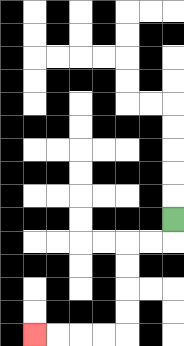{'start': '[7, 9]', 'end': '[1, 14]', 'path_directions': 'D,L,L,D,D,D,D,L,L,L,L', 'path_coordinates': '[[7, 9], [7, 10], [6, 10], [5, 10], [5, 11], [5, 12], [5, 13], [5, 14], [4, 14], [3, 14], [2, 14], [1, 14]]'}